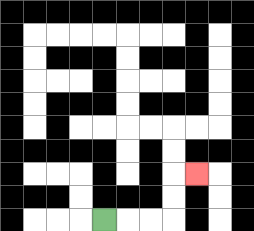{'start': '[4, 9]', 'end': '[8, 7]', 'path_directions': 'R,R,R,U,U,R', 'path_coordinates': '[[4, 9], [5, 9], [6, 9], [7, 9], [7, 8], [7, 7], [8, 7]]'}